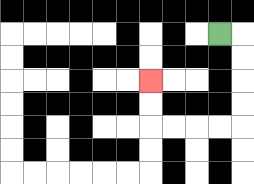{'start': '[9, 1]', 'end': '[6, 3]', 'path_directions': 'R,D,D,D,D,L,L,L,L,U,U', 'path_coordinates': '[[9, 1], [10, 1], [10, 2], [10, 3], [10, 4], [10, 5], [9, 5], [8, 5], [7, 5], [6, 5], [6, 4], [6, 3]]'}